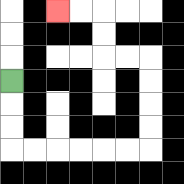{'start': '[0, 3]', 'end': '[2, 0]', 'path_directions': 'D,D,D,R,R,R,R,R,R,U,U,U,U,L,L,U,U,L,L', 'path_coordinates': '[[0, 3], [0, 4], [0, 5], [0, 6], [1, 6], [2, 6], [3, 6], [4, 6], [5, 6], [6, 6], [6, 5], [6, 4], [6, 3], [6, 2], [5, 2], [4, 2], [4, 1], [4, 0], [3, 0], [2, 0]]'}